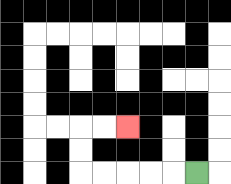{'start': '[8, 7]', 'end': '[5, 5]', 'path_directions': 'L,L,L,L,L,U,U,R,R', 'path_coordinates': '[[8, 7], [7, 7], [6, 7], [5, 7], [4, 7], [3, 7], [3, 6], [3, 5], [4, 5], [5, 5]]'}